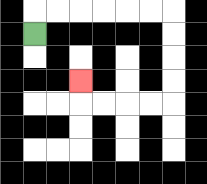{'start': '[1, 1]', 'end': '[3, 3]', 'path_directions': 'U,R,R,R,R,R,R,D,D,D,D,L,L,L,L,U', 'path_coordinates': '[[1, 1], [1, 0], [2, 0], [3, 0], [4, 0], [5, 0], [6, 0], [7, 0], [7, 1], [7, 2], [7, 3], [7, 4], [6, 4], [5, 4], [4, 4], [3, 4], [3, 3]]'}